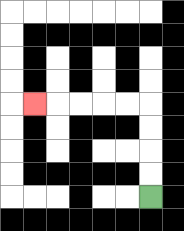{'start': '[6, 8]', 'end': '[1, 4]', 'path_directions': 'U,U,U,U,L,L,L,L,L', 'path_coordinates': '[[6, 8], [6, 7], [6, 6], [6, 5], [6, 4], [5, 4], [4, 4], [3, 4], [2, 4], [1, 4]]'}